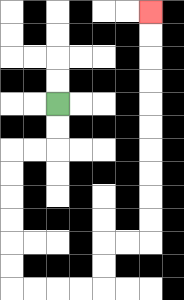{'start': '[2, 4]', 'end': '[6, 0]', 'path_directions': 'D,D,L,L,D,D,D,D,D,D,R,R,R,R,U,U,R,R,U,U,U,U,U,U,U,U,U,U', 'path_coordinates': '[[2, 4], [2, 5], [2, 6], [1, 6], [0, 6], [0, 7], [0, 8], [0, 9], [0, 10], [0, 11], [0, 12], [1, 12], [2, 12], [3, 12], [4, 12], [4, 11], [4, 10], [5, 10], [6, 10], [6, 9], [6, 8], [6, 7], [6, 6], [6, 5], [6, 4], [6, 3], [6, 2], [6, 1], [6, 0]]'}